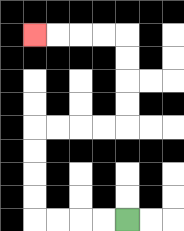{'start': '[5, 9]', 'end': '[1, 1]', 'path_directions': 'L,L,L,L,U,U,U,U,R,R,R,R,U,U,U,U,L,L,L,L', 'path_coordinates': '[[5, 9], [4, 9], [3, 9], [2, 9], [1, 9], [1, 8], [1, 7], [1, 6], [1, 5], [2, 5], [3, 5], [4, 5], [5, 5], [5, 4], [5, 3], [5, 2], [5, 1], [4, 1], [3, 1], [2, 1], [1, 1]]'}